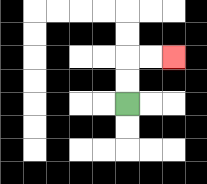{'start': '[5, 4]', 'end': '[7, 2]', 'path_directions': 'U,U,R,R', 'path_coordinates': '[[5, 4], [5, 3], [5, 2], [6, 2], [7, 2]]'}